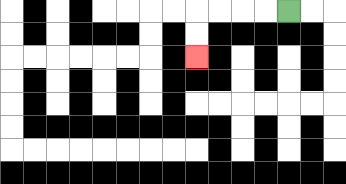{'start': '[12, 0]', 'end': '[8, 2]', 'path_directions': 'L,L,L,L,D,D', 'path_coordinates': '[[12, 0], [11, 0], [10, 0], [9, 0], [8, 0], [8, 1], [8, 2]]'}